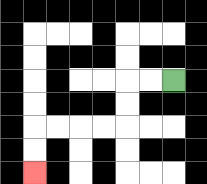{'start': '[7, 3]', 'end': '[1, 7]', 'path_directions': 'L,L,D,D,L,L,L,L,D,D', 'path_coordinates': '[[7, 3], [6, 3], [5, 3], [5, 4], [5, 5], [4, 5], [3, 5], [2, 5], [1, 5], [1, 6], [1, 7]]'}